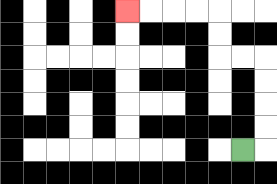{'start': '[10, 6]', 'end': '[5, 0]', 'path_directions': 'R,U,U,U,U,L,L,U,U,L,L,L,L', 'path_coordinates': '[[10, 6], [11, 6], [11, 5], [11, 4], [11, 3], [11, 2], [10, 2], [9, 2], [9, 1], [9, 0], [8, 0], [7, 0], [6, 0], [5, 0]]'}